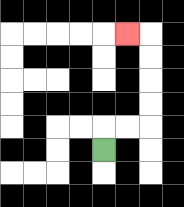{'start': '[4, 6]', 'end': '[5, 1]', 'path_directions': 'U,R,R,U,U,U,U,L', 'path_coordinates': '[[4, 6], [4, 5], [5, 5], [6, 5], [6, 4], [6, 3], [6, 2], [6, 1], [5, 1]]'}